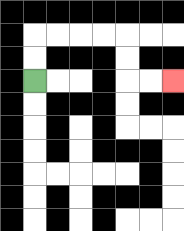{'start': '[1, 3]', 'end': '[7, 3]', 'path_directions': 'U,U,R,R,R,R,D,D,R,R', 'path_coordinates': '[[1, 3], [1, 2], [1, 1], [2, 1], [3, 1], [4, 1], [5, 1], [5, 2], [5, 3], [6, 3], [7, 3]]'}